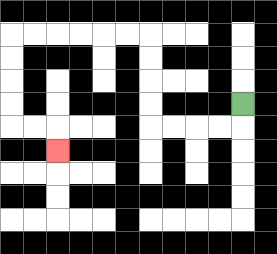{'start': '[10, 4]', 'end': '[2, 6]', 'path_directions': 'D,L,L,L,L,U,U,U,U,L,L,L,L,L,L,D,D,D,D,R,R,D', 'path_coordinates': '[[10, 4], [10, 5], [9, 5], [8, 5], [7, 5], [6, 5], [6, 4], [6, 3], [6, 2], [6, 1], [5, 1], [4, 1], [3, 1], [2, 1], [1, 1], [0, 1], [0, 2], [0, 3], [0, 4], [0, 5], [1, 5], [2, 5], [2, 6]]'}